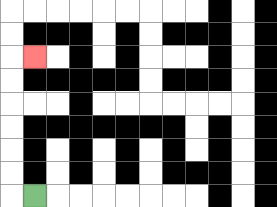{'start': '[1, 8]', 'end': '[1, 2]', 'path_directions': 'L,U,U,U,U,U,U,R', 'path_coordinates': '[[1, 8], [0, 8], [0, 7], [0, 6], [0, 5], [0, 4], [0, 3], [0, 2], [1, 2]]'}